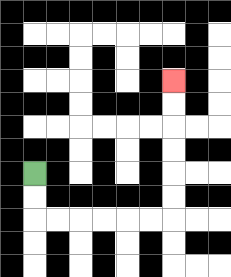{'start': '[1, 7]', 'end': '[7, 3]', 'path_directions': 'D,D,R,R,R,R,R,R,U,U,U,U,U,U', 'path_coordinates': '[[1, 7], [1, 8], [1, 9], [2, 9], [3, 9], [4, 9], [5, 9], [6, 9], [7, 9], [7, 8], [7, 7], [7, 6], [7, 5], [7, 4], [7, 3]]'}